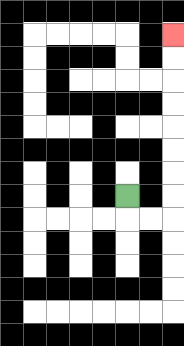{'start': '[5, 8]', 'end': '[7, 1]', 'path_directions': 'D,R,R,U,U,U,U,U,U,U,U', 'path_coordinates': '[[5, 8], [5, 9], [6, 9], [7, 9], [7, 8], [7, 7], [7, 6], [7, 5], [7, 4], [7, 3], [7, 2], [7, 1]]'}